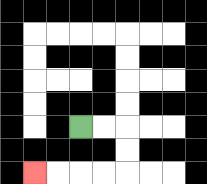{'start': '[3, 5]', 'end': '[1, 7]', 'path_directions': 'R,R,D,D,L,L,L,L', 'path_coordinates': '[[3, 5], [4, 5], [5, 5], [5, 6], [5, 7], [4, 7], [3, 7], [2, 7], [1, 7]]'}